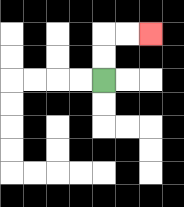{'start': '[4, 3]', 'end': '[6, 1]', 'path_directions': 'U,U,R,R', 'path_coordinates': '[[4, 3], [4, 2], [4, 1], [5, 1], [6, 1]]'}